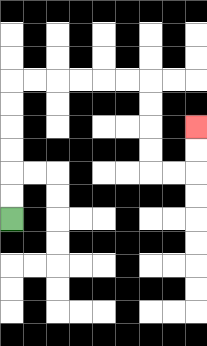{'start': '[0, 9]', 'end': '[8, 5]', 'path_directions': 'U,U,U,U,U,U,R,R,R,R,R,R,D,D,D,D,R,R,U,U', 'path_coordinates': '[[0, 9], [0, 8], [0, 7], [0, 6], [0, 5], [0, 4], [0, 3], [1, 3], [2, 3], [3, 3], [4, 3], [5, 3], [6, 3], [6, 4], [6, 5], [6, 6], [6, 7], [7, 7], [8, 7], [8, 6], [8, 5]]'}